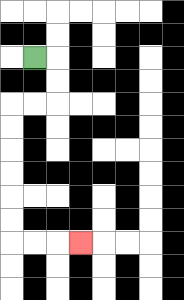{'start': '[1, 2]', 'end': '[3, 10]', 'path_directions': 'R,D,D,L,L,D,D,D,D,D,D,R,R,R', 'path_coordinates': '[[1, 2], [2, 2], [2, 3], [2, 4], [1, 4], [0, 4], [0, 5], [0, 6], [0, 7], [0, 8], [0, 9], [0, 10], [1, 10], [2, 10], [3, 10]]'}